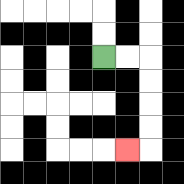{'start': '[4, 2]', 'end': '[5, 6]', 'path_directions': 'R,R,D,D,D,D,L', 'path_coordinates': '[[4, 2], [5, 2], [6, 2], [6, 3], [6, 4], [6, 5], [6, 6], [5, 6]]'}